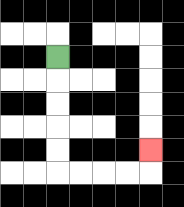{'start': '[2, 2]', 'end': '[6, 6]', 'path_directions': 'D,D,D,D,D,R,R,R,R,U', 'path_coordinates': '[[2, 2], [2, 3], [2, 4], [2, 5], [2, 6], [2, 7], [3, 7], [4, 7], [5, 7], [6, 7], [6, 6]]'}